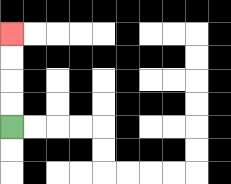{'start': '[0, 5]', 'end': '[0, 1]', 'path_directions': 'U,U,U,U', 'path_coordinates': '[[0, 5], [0, 4], [0, 3], [0, 2], [0, 1]]'}